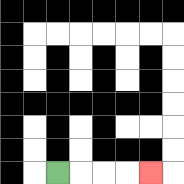{'start': '[2, 7]', 'end': '[6, 7]', 'path_directions': 'R,R,R,R', 'path_coordinates': '[[2, 7], [3, 7], [4, 7], [5, 7], [6, 7]]'}